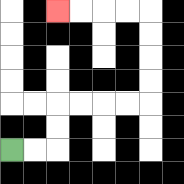{'start': '[0, 6]', 'end': '[2, 0]', 'path_directions': 'R,R,U,U,R,R,R,R,U,U,U,U,L,L,L,L', 'path_coordinates': '[[0, 6], [1, 6], [2, 6], [2, 5], [2, 4], [3, 4], [4, 4], [5, 4], [6, 4], [6, 3], [6, 2], [6, 1], [6, 0], [5, 0], [4, 0], [3, 0], [2, 0]]'}